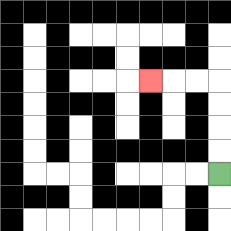{'start': '[9, 7]', 'end': '[6, 3]', 'path_directions': 'U,U,U,U,L,L,L', 'path_coordinates': '[[9, 7], [9, 6], [9, 5], [9, 4], [9, 3], [8, 3], [7, 3], [6, 3]]'}